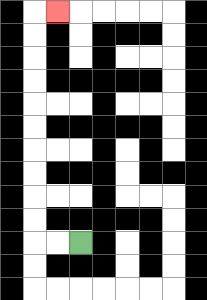{'start': '[3, 10]', 'end': '[2, 0]', 'path_directions': 'L,L,U,U,U,U,U,U,U,U,U,U,R', 'path_coordinates': '[[3, 10], [2, 10], [1, 10], [1, 9], [1, 8], [1, 7], [1, 6], [1, 5], [1, 4], [1, 3], [1, 2], [1, 1], [1, 0], [2, 0]]'}